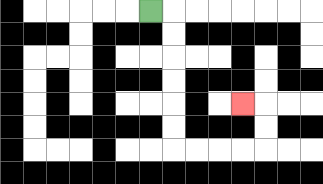{'start': '[6, 0]', 'end': '[10, 4]', 'path_directions': 'R,D,D,D,D,D,D,R,R,R,R,U,U,L', 'path_coordinates': '[[6, 0], [7, 0], [7, 1], [7, 2], [7, 3], [7, 4], [7, 5], [7, 6], [8, 6], [9, 6], [10, 6], [11, 6], [11, 5], [11, 4], [10, 4]]'}